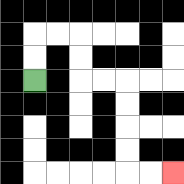{'start': '[1, 3]', 'end': '[7, 7]', 'path_directions': 'U,U,R,R,D,D,R,R,D,D,D,D,R,R', 'path_coordinates': '[[1, 3], [1, 2], [1, 1], [2, 1], [3, 1], [3, 2], [3, 3], [4, 3], [5, 3], [5, 4], [5, 5], [5, 6], [5, 7], [6, 7], [7, 7]]'}